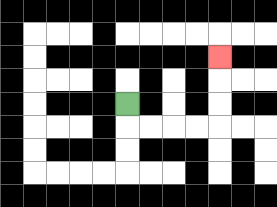{'start': '[5, 4]', 'end': '[9, 2]', 'path_directions': 'D,R,R,R,R,U,U,U', 'path_coordinates': '[[5, 4], [5, 5], [6, 5], [7, 5], [8, 5], [9, 5], [9, 4], [9, 3], [9, 2]]'}